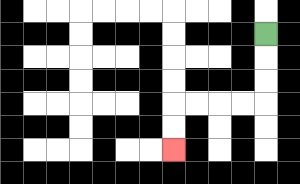{'start': '[11, 1]', 'end': '[7, 6]', 'path_directions': 'D,D,D,L,L,L,L,D,D', 'path_coordinates': '[[11, 1], [11, 2], [11, 3], [11, 4], [10, 4], [9, 4], [8, 4], [7, 4], [7, 5], [7, 6]]'}